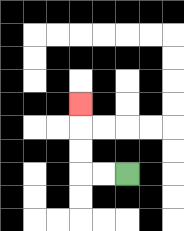{'start': '[5, 7]', 'end': '[3, 4]', 'path_directions': 'L,L,U,U,U', 'path_coordinates': '[[5, 7], [4, 7], [3, 7], [3, 6], [3, 5], [3, 4]]'}